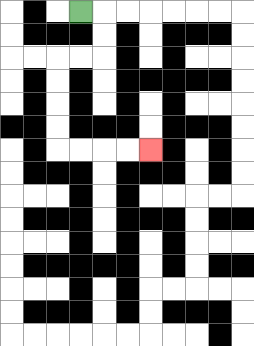{'start': '[3, 0]', 'end': '[6, 6]', 'path_directions': 'R,D,D,L,L,D,D,D,D,R,R,R,R', 'path_coordinates': '[[3, 0], [4, 0], [4, 1], [4, 2], [3, 2], [2, 2], [2, 3], [2, 4], [2, 5], [2, 6], [3, 6], [4, 6], [5, 6], [6, 6]]'}